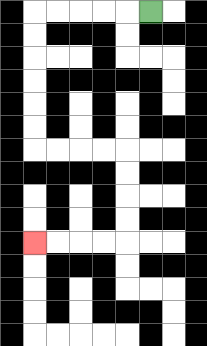{'start': '[6, 0]', 'end': '[1, 10]', 'path_directions': 'L,L,L,L,L,D,D,D,D,D,D,R,R,R,R,D,D,D,D,L,L,L,L', 'path_coordinates': '[[6, 0], [5, 0], [4, 0], [3, 0], [2, 0], [1, 0], [1, 1], [1, 2], [1, 3], [1, 4], [1, 5], [1, 6], [2, 6], [3, 6], [4, 6], [5, 6], [5, 7], [5, 8], [5, 9], [5, 10], [4, 10], [3, 10], [2, 10], [1, 10]]'}